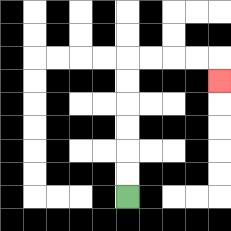{'start': '[5, 8]', 'end': '[9, 3]', 'path_directions': 'U,U,U,U,U,U,R,R,R,R,D', 'path_coordinates': '[[5, 8], [5, 7], [5, 6], [5, 5], [5, 4], [5, 3], [5, 2], [6, 2], [7, 2], [8, 2], [9, 2], [9, 3]]'}